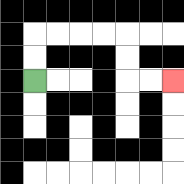{'start': '[1, 3]', 'end': '[7, 3]', 'path_directions': 'U,U,R,R,R,R,D,D,R,R', 'path_coordinates': '[[1, 3], [1, 2], [1, 1], [2, 1], [3, 1], [4, 1], [5, 1], [5, 2], [5, 3], [6, 3], [7, 3]]'}